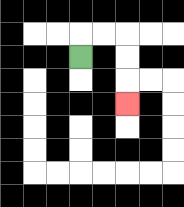{'start': '[3, 2]', 'end': '[5, 4]', 'path_directions': 'U,R,R,D,D,D', 'path_coordinates': '[[3, 2], [3, 1], [4, 1], [5, 1], [5, 2], [5, 3], [5, 4]]'}